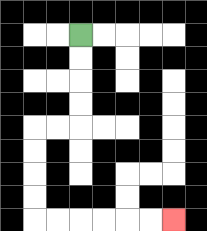{'start': '[3, 1]', 'end': '[7, 9]', 'path_directions': 'D,D,D,D,L,L,D,D,D,D,R,R,R,R,R,R', 'path_coordinates': '[[3, 1], [3, 2], [3, 3], [3, 4], [3, 5], [2, 5], [1, 5], [1, 6], [1, 7], [1, 8], [1, 9], [2, 9], [3, 9], [4, 9], [5, 9], [6, 9], [7, 9]]'}